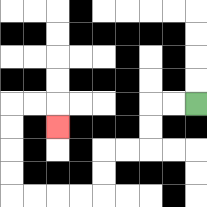{'start': '[8, 4]', 'end': '[2, 5]', 'path_directions': 'L,L,D,D,L,L,D,D,L,L,L,L,U,U,U,U,R,R,D', 'path_coordinates': '[[8, 4], [7, 4], [6, 4], [6, 5], [6, 6], [5, 6], [4, 6], [4, 7], [4, 8], [3, 8], [2, 8], [1, 8], [0, 8], [0, 7], [0, 6], [0, 5], [0, 4], [1, 4], [2, 4], [2, 5]]'}